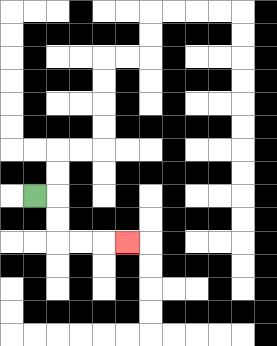{'start': '[1, 8]', 'end': '[5, 10]', 'path_directions': 'R,D,D,R,R,R', 'path_coordinates': '[[1, 8], [2, 8], [2, 9], [2, 10], [3, 10], [4, 10], [5, 10]]'}